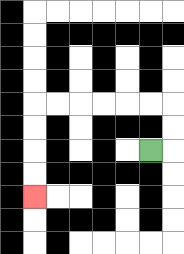{'start': '[6, 6]', 'end': '[1, 8]', 'path_directions': 'R,U,U,L,L,L,L,L,L,D,D,D,D', 'path_coordinates': '[[6, 6], [7, 6], [7, 5], [7, 4], [6, 4], [5, 4], [4, 4], [3, 4], [2, 4], [1, 4], [1, 5], [1, 6], [1, 7], [1, 8]]'}